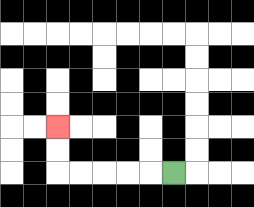{'start': '[7, 7]', 'end': '[2, 5]', 'path_directions': 'L,L,L,L,L,U,U', 'path_coordinates': '[[7, 7], [6, 7], [5, 7], [4, 7], [3, 7], [2, 7], [2, 6], [2, 5]]'}